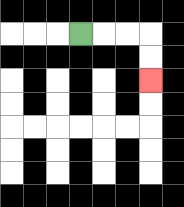{'start': '[3, 1]', 'end': '[6, 3]', 'path_directions': 'R,R,R,D,D', 'path_coordinates': '[[3, 1], [4, 1], [5, 1], [6, 1], [6, 2], [6, 3]]'}